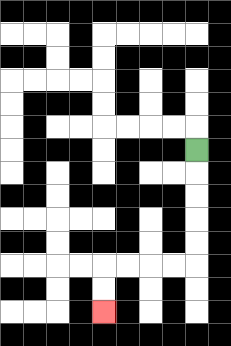{'start': '[8, 6]', 'end': '[4, 13]', 'path_directions': 'D,D,D,D,D,L,L,L,L,D,D', 'path_coordinates': '[[8, 6], [8, 7], [8, 8], [8, 9], [8, 10], [8, 11], [7, 11], [6, 11], [5, 11], [4, 11], [4, 12], [4, 13]]'}